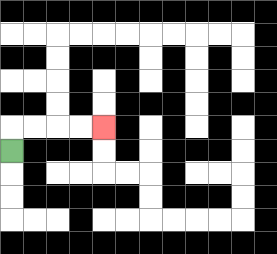{'start': '[0, 6]', 'end': '[4, 5]', 'path_directions': 'U,R,R,R,R', 'path_coordinates': '[[0, 6], [0, 5], [1, 5], [2, 5], [3, 5], [4, 5]]'}